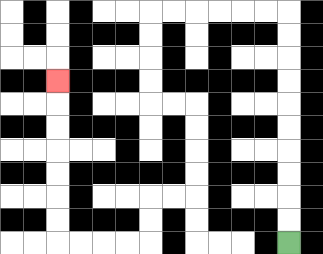{'start': '[12, 10]', 'end': '[2, 3]', 'path_directions': 'U,U,U,U,U,U,U,U,U,U,L,L,L,L,L,L,D,D,D,D,R,R,D,D,D,D,L,L,D,D,L,L,L,L,U,U,U,U,U,U,U', 'path_coordinates': '[[12, 10], [12, 9], [12, 8], [12, 7], [12, 6], [12, 5], [12, 4], [12, 3], [12, 2], [12, 1], [12, 0], [11, 0], [10, 0], [9, 0], [8, 0], [7, 0], [6, 0], [6, 1], [6, 2], [6, 3], [6, 4], [7, 4], [8, 4], [8, 5], [8, 6], [8, 7], [8, 8], [7, 8], [6, 8], [6, 9], [6, 10], [5, 10], [4, 10], [3, 10], [2, 10], [2, 9], [2, 8], [2, 7], [2, 6], [2, 5], [2, 4], [2, 3]]'}